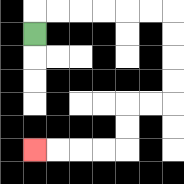{'start': '[1, 1]', 'end': '[1, 6]', 'path_directions': 'U,R,R,R,R,R,R,D,D,D,D,L,L,D,D,L,L,L,L', 'path_coordinates': '[[1, 1], [1, 0], [2, 0], [3, 0], [4, 0], [5, 0], [6, 0], [7, 0], [7, 1], [7, 2], [7, 3], [7, 4], [6, 4], [5, 4], [5, 5], [5, 6], [4, 6], [3, 6], [2, 6], [1, 6]]'}